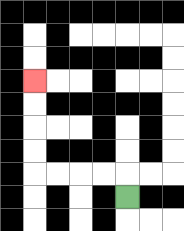{'start': '[5, 8]', 'end': '[1, 3]', 'path_directions': 'U,L,L,L,L,U,U,U,U', 'path_coordinates': '[[5, 8], [5, 7], [4, 7], [3, 7], [2, 7], [1, 7], [1, 6], [1, 5], [1, 4], [1, 3]]'}